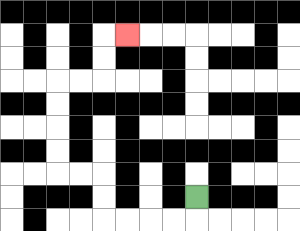{'start': '[8, 8]', 'end': '[5, 1]', 'path_directions': 'D,L,L,L,L,U,U,L,L,U,U,U,U,R,R,U,U,R', 'path_coordinates': '[[8, 8], [8, 9], [7, 9], [6, 9], [5, 9], [4, 9], [4, 8], [4, 7], [3, 7], [2, 7], [2, 6], [2, 5], [2, 4], [2, 3], [3, 3], [4, 3], [4, 2], [4, 1], [5, 1]]'}